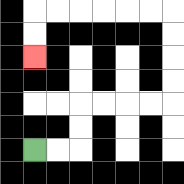{'start': '[1, 6]', 'end': '[1, 2]', 'path_directions': 'R,R,U,U,R,R,R,R,U,U,U,U,L,L,L,L,L,L,D,D', 'path_coordinates': '[[1, 6], [2, 6], [3, 6], [3, 5], [3, 4], [4, 4], [5, 4], [6, 4], [7, 4], [7, 3], [7, 2], [7, 1], [7, 0], [6, 0], [5, 0], [4, 0], [3, 0], [2, 0], [1, 0], [1, 1], [1, 2]]'}